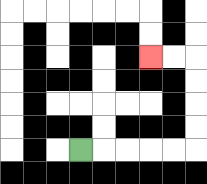{'start': '[3, 6]', 'end': '[6, 2]', 'path_directions': 'R,R,R,R,R,U,U,U,U,L,L', 'path_coordinates': '[[3, 6], [4, 6], [5, 6], [6, 6], [7, 6], [8, 6], [8, 5], [8, 4], [8, 3], [8, 2], [7, 2], [6, 2]]'}